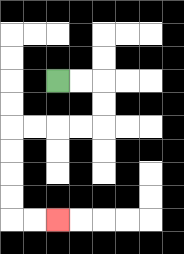{'start': '[2, 3]', 'end': '[2, 9]', 'path_directions': 'R,R,D,D,L,L,L,L,D,D,D,D,R,R', 'path_coordinates': '[[2, 3], [3, 3], [4, 3], [4, 4], [4, 5], [3, 5], [2, 5], [1, 5], [0, 5], [0, 6], [0, 7], [0, 8], [0, 9], [1, 9], [2, 9]]'}